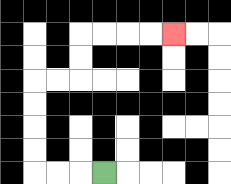{'start': '[4, 7]', 'end': '[7, 1]', 'path_directions': 'L,L,L,U,U,U,U,R,R,U,U,R,R,R,R', 'path_coordinates': '[[4, 7], [3, 7], [2, 7], [1, 7], [1, 6], [1, 5], [1, 4], [1, 3], [2, 3], [3, 3], [3, 2], [3, 1], [4, 1], [5, 1], [6, 1], [7, 1]]'}